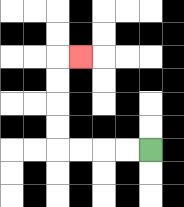{'start': '[6, 6]', 'end': '[3, 2]', 'path_directions': 'L,L,L,L,U,U,U,U,R', 'path_coordinates': '[[6, 6], [5, 6], [4, 6], [3, 6], [2, 6], [2, 5], [2, 4], [2, 3], [2, 2], [3, 2]]'}